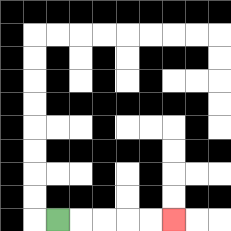{'start': '[2, 9]', 'end': '[7, 9]', 'path_directions': 'R,R,R,R,R', 'path_coordinates': '[[2, 9], [3, 9], [4, 9], [5, 9], [6, 9], [7, 9]]'}